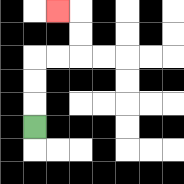{'start': '[1, 5]', 'end': '[2, 0]', 'path_directions': 'U,U,U,R,R,U,U,L', 'path_coordinates': '[[1, 5], [1, 4], [1, 3], [1, 2], [2, 2], [3, 2], [3, 1], [3, 0], [2, 0]]'}